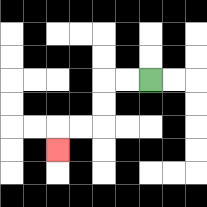{'start': '[6, 3]', 'end': '[2, 6]', 'path_directions': 'L,L,D,D,L,L,D', 'path_coordinates': '[[6, 3], [5, 3], [4, 3], [4, 4], [4, 5], [3, 5], [2, 5], [2, 6]]'}